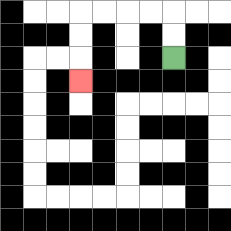{'start': '[7, 2]', 'end': '[3, 3]', 'path_directions': 'U,U,L,L,L,L,D,D,D', 'path_coordinates': '[[7, 2], [7, 1], [7, 0], [6, 0], [5, 0], [4, 0], [3, 0], [3, 1], [3, 2], [3, 3]]'}